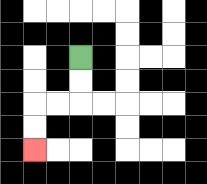{'start': '[3, 2]', 'end': '[1, 6]', 'path_directions': 'D,D,L,L,D,D', 'path_coordinates': '[[3, 2], [3, 3], [3, 4], [2, 4], [1, 4], [1, 5], [1, 6]]'}